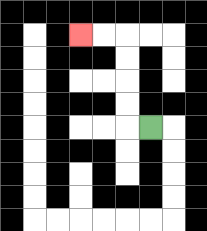{'start': '[6, 5]', 'end': '[3, 1]', 'path_directions': 'L,U,U,U,U,L,L', 'path_coordinates': '[[6, 5], [5, 5], [5, 4], [5, 3], [5, 2], [5, 1], [4, 1], [3, 1]]'}